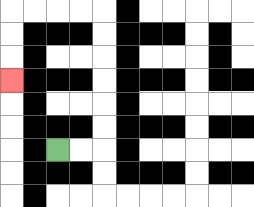{'start': '[2, 6]', 'end': '[0, 3]', 'path_directions': 'R,R,U,U,U,U,U,U,L,L,L,L,D,D,D', 'path_coordinates': '[[2, 6], [3, 6], [4, 6], [4, 5], [4, 4], [4, 3], [4, 2], [4, 1], [4, 0], [3, 0], [2, 0], [1, 0], [0, 0], [0, 1], [0, 2], [0, 3]]'}